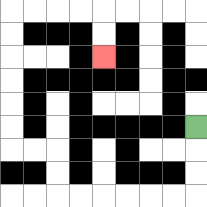{'start': '[8, 5]', 'end': '[4, 2]', 'path_directions': 'D,D,D,L,L,L,L,L,L,U,U,L,L,U,U,U,U,U,U,R,R,R,R,D,D', 'path_coordinates': '[[8, 5], [8, 6], [8, 7], [8, 8], [7, 8], [6, 8], [5, 8], [4, 8], [3, 8], [2, 8], [2, 7], [2, 6], [1, 6], [0, 6], [0, 5], [0, 4], [0, 3], [0, 2], [0, 1], [0, 0], [1, 0], [2, 0], [3, 0], [4, 0], [4, 1], [4, 2]]'}